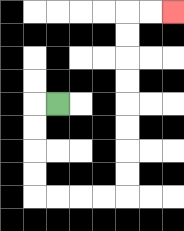{'start': '[2, 4]', 'end': '[7, 0]', 'path_directions': 'L,D,D,D,D,R,R,R,R,U,U,U,U,U,U,U,U,R,R', 'path_coordinates': '[[2, 4], [1, 4], [1, 5], [1, 6], [1, 7], [1, 8], [2, 8], [3, 8], [4, 8], [5, 8], [5, 7], [5, 6], [5, 5], [5, 4], [5, 3], [5, 2], [5, 1], [5, 0], [6, 0], [7, 0]]'}